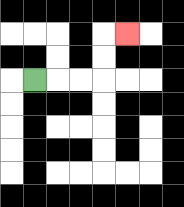{'start': '[1, 3]', 'end': '[5, 1]', 'path_directions': 'R,R,R,U,U,R', 'path_coordinates': '[[1, 3], [2, 3], [3, 3], [4, 3], [4, 2], [4, 1], [5, 1]]'}